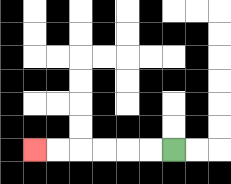{'start': '[7, 6]', 'end': '[1, 6]', 'path_directions': 'L,L,L,L,L,L', 'path_coordinates': '[[7, 6], [6, 6], [5, 6], [4, 6], [3, 6], [2, 6], [1, 6]]'}